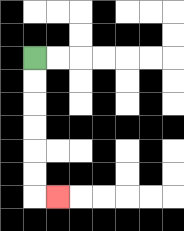{'start': '[1, 2]', 'end': '[2, 8]', 'path_directions': 'D,D,D,D,D,D,R', 'path_coordinates': '[[1, 2], [1, 3], [1, 4], [1, 5], [1, 6], [1, 7], [1, 8], [2, 8]]'}